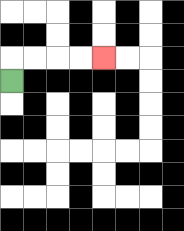{'start': '[0, 3]', 'end': '[4, 2]', 'path_directions': 'U,R,R,R,R', 'path_coordinates': '[[0, 3], [0, 2], [1, 2], [2, 2], [3, 2], [4, 2]]'}